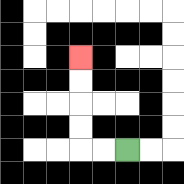{'start': '[5, 6]', 'end': '[3, 2]', 'path_directions': 'L,L,U,U,U,U', 'path_coordinates': '[[5, 6], [4, 6], [3, 6], [3, 5], [3, 4], [3, 3], [3, 2]]'}